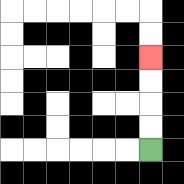{'start': '[6, 6]', 'end': '[6, 2]', 'path_directions': 'U,U,U,U', 'path_coordinates': '[[6, 6], [6, 5], [6, 4], [6, 3], [6, 2]]'}